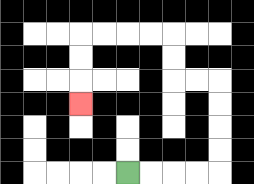{'start': '[5, 7]', 'end': '[3, 4]', 'path_directions': 'R,R,R,R,U,U,U,U,L,L,U,U,L,L,L,L,D,D,D', 'path_coordinates': '[[5, 7], [6, 7], [7, 7], [8, 7], [9, 7], [9, 6], [9, 5], [9, 4], [9, 3], [8, 3], [7, 3], [7, 2], [7, 1], [6, 1], [5, 1], [4, 1], [3, 1], [3, 2], [3, 3], [3, 4]]'}